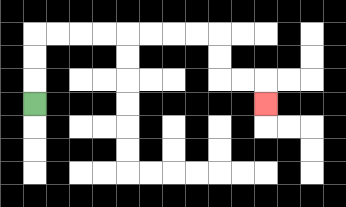{'start': '[1, 4]', 'end': '[11, 4]', 'path_directions': 'U,U,U,R,R,R,R,R,R,R,R,D,D,R,R,D', 'path_coordinates': '[[1, 4], [1, 3], [1, 2], [1, 1], [2, 1], [3, 1], [4, 1], [5, 1], [6, 1], [7, 1], [8, 1], [9, 1], [9, 2], [9, 3], [10, 3], [11, 3], [11, 4]]'}